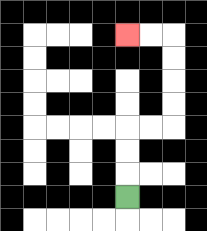{'start': '[5, 8]', 'end': '[5, 1]', 'path_directions': 'U,U,U,R,R,U,U,U,U,L,L', 'path_coordinates': '[[5, 8], [5, 7], [5, 6], [5, 5], [6, 5], [7, 5], [7, 4], [7, 3], [7, 2], [7, 1], [6, 1], [5, 1]]'}